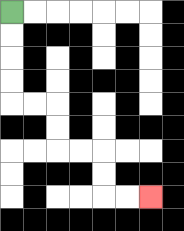{'start': '[0, 0]', 'end': '[6, 8]', 'path_directions': 'D,D,D,D,R,R,D,D,R,R,D,D,R,R', 'path_coordinates': '[[0, 0], [0, 1], [0, 2], [0, 3], [0, 4], [1, 4], [2, 4], [2, 5], [2, 6], [3, 6], [4, 6], [4, 7], [4, 8], [5, 8], [6, 8]]'}